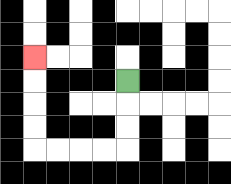{'start': '[5, 3]', 'end': '[1, 2]', 'path_directions': 'D,D,D,L,L,L,L,U,U,U,U', 'path_coordinates': '[[5, 3], [5, 4], [5, 5], [5, 6], [4, 6], [3, 6], [2, 6], [1, 6], [1, 5], [1, 4], [1, 3], [1, 2]]'}